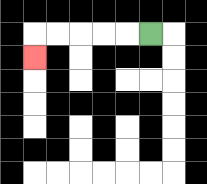{'start': '[6, 1]', 'end': '[1, 2]', 'path_directions': 'L,L,L,L,L,D', 'path_coordinates': '[[6, 1], [5, 1], [4, 1], [3, 1], [2, 1], [1, 1], [1, 2]]'}